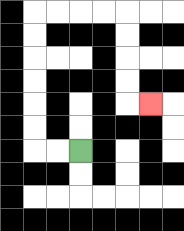{'start': '[3, 6]', 'end': '[6, 4]', 'path_directions': 'L,L,U,U,U,U,U,U,R,R,R,R,D,D,D,D,R', 'path_coordinates': '[[3, 6], [2, 6], [1, 6], [1, 5], [1, 4], [1, 3], [1, 2], [1, 1], [1, 0], [2, 0], [3, 0], [4, 0], [5, 0], [5, 1], [5, 2], [5, 3], [5, 4], [6, 4]]'}